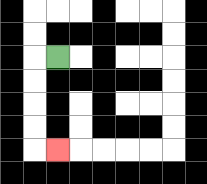{'start': '[2, 2]', 'end': '[2, 6]', 'path_directions': 'L,D,D,D,D,R', 'path_coordinates': '[[2, 2], [1, 2], [1, 3], [1, 4], [1, 5], [1, 6], [2, 6]]'}